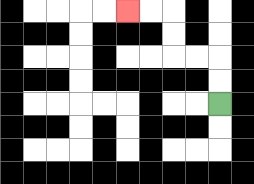{'start': '[9, 4]', 'end': '[5, 0]', 'path_directions': 'U,U,L,L,U,U,L,L', 'path_coordinates': '[[9, 4], [9, 3], [9, 2], [8, 2], [7, 2], [7, 1], [7, 0], [6, 0], [5, 0]]'}